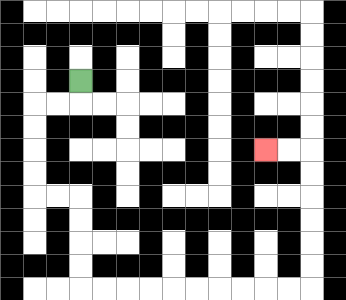{'start': '[3, 3]', 'end': '[11, 6]', 'path_directions': 'D,L,L,D,D,D,D,R,R,D,D,D,D,R,R,R,R,R,R,R,R,R,R,U,U,U,U,U,U,L,L', 'path_coordinates': '[[3, 3], [3, 4], [2, 4], [1, 4], [1, 5], [1, 6], [1, 7], [1, 8], [2, 8], [3, 8], [3, 9], [3, 10], [3, 11], [3, 12], [4, 12], [5, 12], [6, 12], [7, 12], [8, 12], [9, 12], [10, 12], [11, 12], [12, 12], [13, 12], [13, 11], [13, 10], [13, 9], [13, 8], [13, 7], [13, 6], [12, 6], [11, 6]]'}